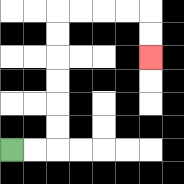{'start': '[0, 6]', 'end': '[6, 2]', 'path_directions': 'R,R,U,U,U,U,U,U,R,R,R,R,D,D', 'path_coordinates': '[[0, 6], [1, 6], [2, 6], [2, 5], [2, 4], [2, 3], [2, 2], [2, 1], [2, 0], [3, 0], [4, 0], [5, 0], [6, 0], [6, 1], [6, 2]]'}